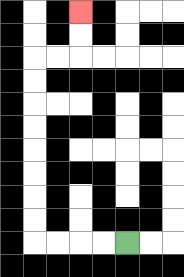{'start': '[5, 10]', 'end': '[3, 0]', 'path_directions': 'L,L,L,L,U,U,U,U,U,U,U,U,R,R,U,U', 'path_coordinates': '[[5, 10], [4, 10], [3, 10], [2, 10], [1, 10], [1, 9], [1, 8], [1, 7], [1, 6], [1, 5], [1, 4], [1, 3], [1, 2], [2, 2], [3, 2], [3, 1], [3, 0]]'}